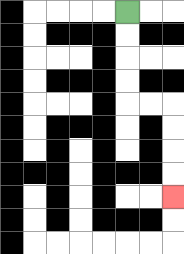{'start': '[5, 0]', 'end': '[7, 8]', 'path_directions': 'D,D,D,D,R,R,D,D,D,D', 'path_coordinates': '[[5, 0], [5, 1], [5, 2], [5, 3], [5, 4], [6, 4], [7, 4], [7, 5], [7, 6], [7, 7], [7, 8]]'}